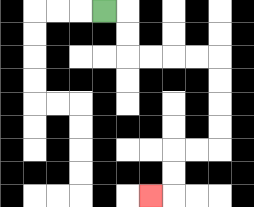{'start': '[4, 0]', 'end': '[6, 8]', 'path_directions': 'R,D,D,R,R,R,R,D,D,D,D,L,L,D,D,L', 'path_coordinates': '[[4, 0], [5, 0], [5, 1], [5, 2], [6, 2], [7, 2], [8, 2], [9, 2], [9, 3], [9, 4], [9, 5], [9, 6], [8, 6], [7, 6], [7, 7], [7, 8], [6, 8]]'}